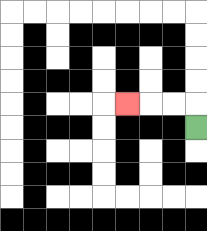{'start': '[8, 5]', 'end': '[5, 4]', 'path_directions': 'U,L,L,L', 'path_coordinates': '[[8, 5], [8, 4], [7, 4], [6, 4], [5, 4]]'}